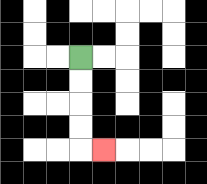{'start': '[3, 2]', 'end': '[4, 6]', 'path_directions': 'D,D,D,D,R', 'path_coordinates': '[[3, 2], [3, 3], [3, 4], [3, 5], [3, 6], [4, 6]]'}